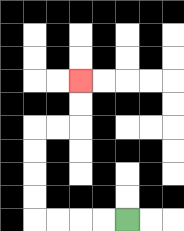{'start': '[5, 9]', 'end': '[3, 3]', 'path_directions': 'L,L,L,L,U,U,U,U,R,R,U,U', 'path_coordinates': '[[5, 9], [4, 9], [3, 9], [2, 9], [1, 9], [1, 8], [1, 7], [1, 6], [1, 5], [2, 5], [3, 5], [3, 4], [3, 3]]'}